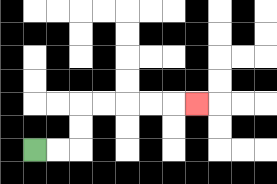{'start': '[1, 6]', 'end': '[8, 4]', 'path_directions': 'R,R,U,U,R,R,R,R,R', 'path_coordinates': '[[1, 6], [2, 6], [3, 6], [3, 5], [3, 4], [4, 4], [5, 4], [6, 4], [7, 4], [8, 4]]'}